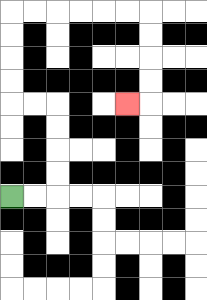{'start': '[0, 8]', 'end': '[5, 4]', 'path_directions': 'R,R,U,U,U,U,L,L,U,U,U,U,R,R,R,R,R,R,D,D,D,D,L', 'path_coordinates': '[[0, 8], [1, 8], [2, 8], [2, 7], [2, 6], [2, 5], [2, 4], [1, 4], [0, 4], [0, 3], [0, 2], [0, 1], [0, 0], [1, 0], [2, 0], [3, 0], [4, 0], [5, 0], [6, 0], [6, 1], [6, 2], [6, 3], [6, 4], [5, 4]]'}